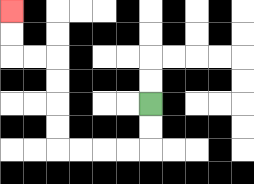{'start': '[6, 4]', 'end': '[0, 0]', 'path_directions': 'D,D,L,L,L,L,U,U,U,U,L,L,U,U', 'path_coordinates': '[[6, 4], [6, 5], [6, 6], [5, 6], [4, 6], [3, 6], [2, 6], [2, 5], [2, 4], [2, 3], [2, 2], [1, 2], [0, 2], [0, 1], [0, 0]]'}